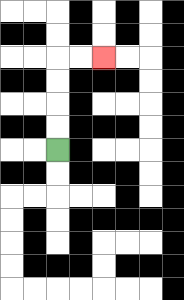{'start': '[2, 6]', 'end': '[4, 2]', 'path_directions': 'U,U,U,U,R,R', 'path_coordinates': '[[2, 6], [2, 5], [2, 4], [2, 3], [2, 2], [3, 2], [4, 2]]'}